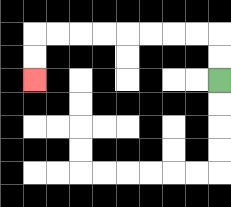{'start': '[9, 3]', 'end': '[1, 3]', 'path_directions': 'U,U,L,L,L,L,L,L,L,L,D,D', 'path_coordinates': '[[9, 3], [9, 2], [9, 1], [8, 1], [7, 1], [6, 1], [5, 1], [4, 1], [3, 1], [2, 1], [1, 1], [1, 2], [1, 3]]'}